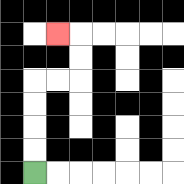{'start': '[1, 7]', 'end': '[2, 1]', 'path_directions': 'U,U,U,U,R,R,U,U,L', 'path_coordinates': '[[1, 7], [1, 6], [1, 5], [1, 4], [1, 3], [2, 3], [3, 3], [3, 2], [3, 1], [2, 1]]'}